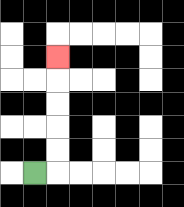{'start': '[1, 7]', 'end': '[2, 2]', 'path_directions': 'R,U,U,U,U,U', 'path_coordinates': '[[1, 7], [2, 7], [2, 6], [2, 5], [2, 4], [2, 3], [2, 2]]'}